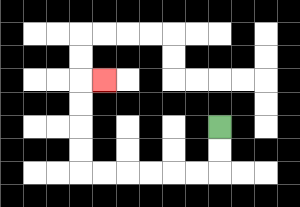{'start': '[9, 5]', 'end': '[4, 3]', 'path_directions': 'D,D,L,L,L,L,L,L,U,U,U,U,R', 'path_coordinates': '[[9, 5], [9, 6], [9, 7], [8, 7], [7, 7], [6, 7], [5, 7], [4, 7], [3, 7], [3, 6], [3, 5], [3, 4], [3, 3], [4, 3]]'}